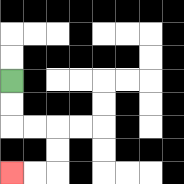{'start': '[0, 3]', 'end': '[0, 7]', 'path_directions': 'D,D,R,R,D,D,L,L', 'path_coordinates': '[[0, 3], [0, 4], [0, 5], [1, 5], [2, 5], [2, 6], [2, 7], [1, 7], [0, 7]]'}